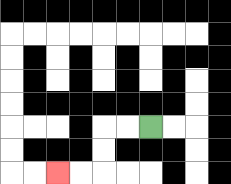{'start': '[6, 5]', 'end': '[2, 7]', 'path_directions': 'L,L,D,D,L,L', 'path_coordinates': '[[6, 5], [5, 5], [4, 5], [4, 6], [4, 7], [3, 7], [2, 7]]'}